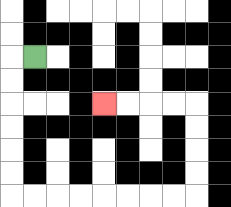{'start': '[1, 2]', 'end': '[4, 4]', 'path_directions': 'L,D,D,D,D,D,D,R,R,R,R,R,R,R,R,U,U,U,U,L,L,L,L', 'path_coordinates': '[[1, 2], [0, 2], [0, 3], [0, 4], [0, 5], [0, 6], [0, 7], [0, 8], [1, 8], [2, 8], [3, 8], [4, 8], [5, 8], [6, 8], [7, 8], [8, 8], [8, 7], [8, 6], [8, 5], [8, 4], [7, 4], [6, 4], [5, 4], [4, 4]]'}